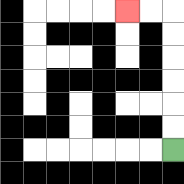{'start': '[7, 6]', 'end': '[5, 0]', 'path_directions': 'U,U,U,U,U,U,L,L', 'path_coordinates': '[[7, 6], [7, 5], [7, 4], [7, 3], [7, 2], [7, 1], [7, 0], [6, 0], [5, 0]]'}